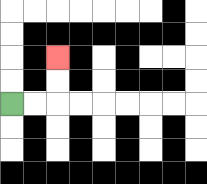{'start': '[0, 4]', 'end': '[2, 2]', 'path_directions': 'R,R,U,U', 'path_coordinates': '[[0, 4], [1, 4], [2, 4], [2, 3], [2, 2]]'}